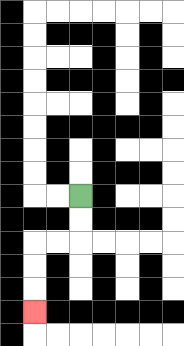{'start': '[3, 8]', 'end': '[1, 13]', 'path_directions': 'D,D,L,L,D,D,D', 'path_coordinates': '[[3, 8], [3, 9], [3, 10], [2, 10], [1, 10], [1, 11], [1, 12], [1, 13]]'}